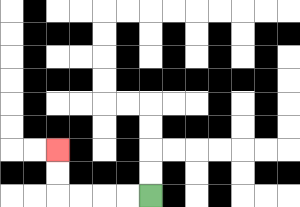{'start': '[6, 8]', 'end': '[2, 6]', 'path_directions': 'L,L,L,L,U,U', 'path_coordinates': '[[6, 8], [5, 8], [4, 8], [3, 8], [2, 8], [2, 7], [2, 6]]'}